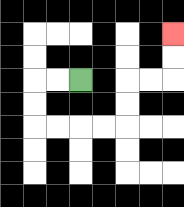{'start': '[3, 3]', 'end': '[7, 1]', 'path_directions': 'L,L,D,D,R,R,R,R,U,U,R,R,U,U', 'path_coordinates': '[[3, 3], [2, 3], [1, 3], [1, 4], [1, 5], [2, 5], [3, 5], [4, 5], [5, 5], [5, 4], [5, 3], [6, 3], [7, 3], [7, 2], [7, 1]]'}